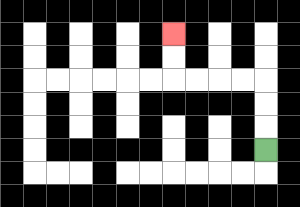{'start': '[11, 6]', 'end': '[7, 1]', 'path_directions': 'U,U,U,L,L,L,L,U,U', 'path_coordinates': '[[11, 6], [11, 5], [11, 4], [11, 3], [10, 3], [9, 3], [8, 3], [7, 3], [7, 2], [7, 1]]'}